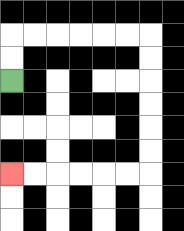{'start': '[0, 3]', 'end': '[0, 7]', 'path_directions': 'U,U,R,R,R,R,R,R,D,D,D,D,D,D,L,L,L,L,L,L', 'path_coordinates': '[[0, 3], [0, 2], [0, 1], [1, 1], [2, 1], [3, 1], [4, 1], [5, 1], [6, 1], [6, 2], [6, 3], [6, 4], [6, 5], [6, 6], [6, 7], [5, 7], [4, 7], [3, 7], [2, 7], [1, 7], [0, 7]]'}